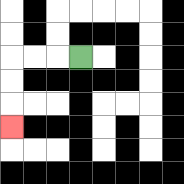{'start': '[3, 2]', 'end': '[0, 5]', 'path_directions': 'L,L,L,D,D,D', 'path_coordinates': '[[3, 2], [2, 2], [1, 2], [0, 2], [0, 3], [0, 4], [0, 5]]'}